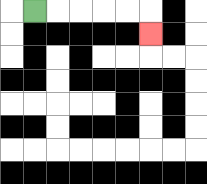{'start': '[1, 0]', 'end': '[6, 1]', 'path_directions': 'R,R,R,R,R,D', 'path_coordinates': '[[1, 0], [2, 0], [3, 0], [4, 0], [5, 0], [6, 0], [6, 1]]'}